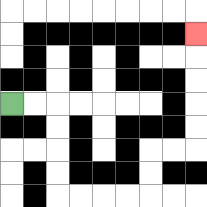{'start': '[0, 4]', 'end': '[8, 1]', 'path_directions': 'R,R,D,D,D,D,R,R,R,R,U,U,R,R,U,U,U,U,U', 'path_coordinates': '[[0, 4], [1, 4], [2, 4], [2, 5], [2, 6], [2, 7], [2, 8], [3, 8], [4, 8], [5, 8], [6, 8], [6, 7], [6, 6], [7, 6], [8, 6], [8, 5], [8, 4], [8, 3], [8, 2], [8, 1]]'}